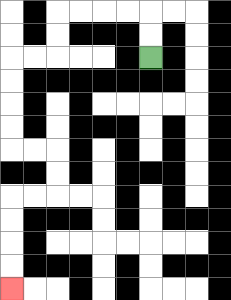{'start': '[6, 2]', 'end': '[0, 12]', 'path_directions': 'U,U,L,L,L,L,D,D,L,L,D,D,D,D,R,R,D,D,L,L,D,D,D,D', 'path_coordinates': '[[6, 2], [6, 1], [6, 0], [5, 0], [4, 0], [3, 0], [2, 0], [2, 1], [2, 2], [1, 2], [0, 2], [0, 3], [0, 4], [0, 5], [0, 6], [1, 6], [2, 6], [2, 7], [2, 8], [1, 8], [0, 8], [0, 9], [0, 10], [0, 11], [0, 12]]'}